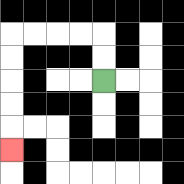{'start': '[4, 3]', 'end': '[0, 6]', 'path_directions': 'U,U,L,L,L,L,D,D,D,D,D', 'path_coordinates': '[[4, 3], [4, 2], [4, 1], [3, 1], [2, 1], [1, 1], [0, 1], [0, 2], [0, 3], [0, 4], [0, 5], [0, 6]]'}